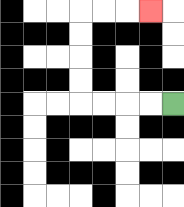{'start': '[7, 4]', 'end': '[6, 0]', 'path_directions': 'L,L,L,L,U,U,U,U,R,R,R', 'path_coordinates': '[[7, 4], [6, 4], [5, 4], [4, 4], [3, 4], [3, 3], [3, 2], [3, 1], [3, 0], [4, 0], [5, 0], [6, 0]]'}